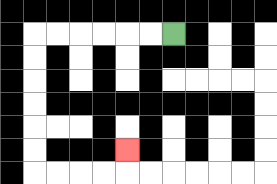{'start': '[7, 1]', 'end': '[5, 6]', 'path_directions': 'L,L,L,L,L,L,D,D,D,D,D,D,R,R,R,R,U', 'path_coordinates': '[[7, 1], [6, 1], [5, 1], [4, 1], [3, 1], [2, 1], [1, 1], [1, 2], [1, 3], [1, 4], [1, 5], [1, 6], [1, 7], [2, 7], [3, 7], [4, 7], [5, 7], [5, 6]]'}